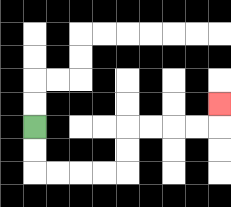{'start': '[1, 5]', 'end': '[9, 4]', 'path_directions': 'D,D,R,R,R,R,U,U,R,R,R,R,U', 'path_coordinates': '[[1, 5], [1, 6], [1, 7], [2, 7], [3, 7], [4, 7], [5, 7], [5, 6], [5, 5], [6, 5], [7, 5], [8, 5], [9, 5], [9, 4]]'}